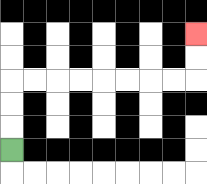{'start': '[0, 6]', 'end': '[8, 1]', 'path_directions': 'U,U,U,R,R,R,R,R,R,R,R,U,U', 'path_coordinates': '[[0, 6], [0, 5], [0, 4], [0, 3], [1, 3], [2, 3], [3, 3], [4, 3], [5, 3], [6, 3], [7, 3], [8, 3], [8, 2], [8, 1]]'}